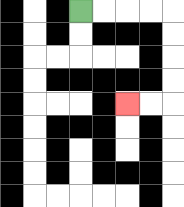{'start': '[3, 0]', 'end': '[5, 4]', 'path_directions': 'R,R,R,R,D,D,D,D,L,L', 'path_coordinates': '[[3, 0], [4, 0], [5, 0], [6, 0], [7, 0], [7, 1], [7, 2], [7, 3], [7, 4], [6, 4], [5, 4]]'}